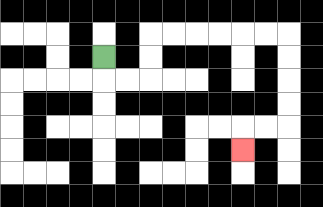{'start': '[4, 2]', 'end': '[10, 6]', 'path_directions': 'D,R,R,U,U,R,R,R,R,R,R,D,D,D,D,L,L,D', 'path_coordinates': '[[4, 2], [4, 3], [5, 3], [6, 3], [6, 2], [6, 1], [7, 1], [8, 1], [9, 1], [10, 1], [11, 1], [12, 1], [12, 2], [12, 3], [12, 4], [12, 5], [11, 5], [10, 5], [10, 6]]'}